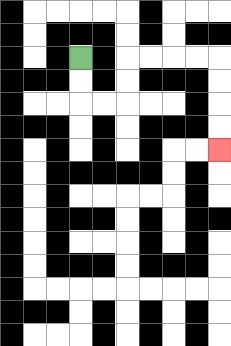{'start': '[3, 2]', 'end': '[9, 6]', 'path_directions': 'D,D,R,R,U,U,R,R,R,R,D,D,D,D', 'path_coordinates': '[[3, 2], [3, 3], [3, 4], [4, 4], [5, 4], [5, 3], [5, 2], [6, 2], [7, 2], [8, 2], [9, 2], [9, 3], [9, 4], [9, 5], [9, 6]]'}